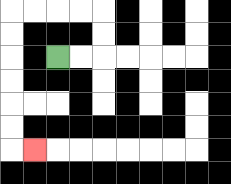{'start': '[2, 2]', 'end': '[1, 6]', 'path_directions': 'R,R,U,U,L,L,L,L,D,D,D,D,D,D,R', 'path_coordinates': '[[2, 2], [3, 2], [4, 2], [4, 1], [4, 0], [3, 0], [2, 0], [1, 0], [0, 0], [0, 1], [0, 2], [0, 3], [0, 4], [0, 5], [0, 6], [1, 6]]'}